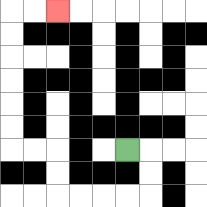{'start': '[5, 6]', 'end': '[2, 0]', 'path_directions': 'R,D,D,L,L,L,L,U,U,L,L,U,U,U,U,U,U,R,R', 'path_coordinates': '[[5, 6], [6, 6], [6, 7], [6, 8], [5, 8], [4, 8], [3, 8], [2, 8], [2, 7], [2, 6], [1, 6], [0, 6], [0, 5], [0, 4], [0, 3], [0, 2], [0, 1], [0, 0], [1, 0], [2, 0]]'}